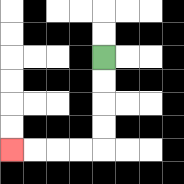{'start': '[4, 2]', 'end': '[0, 6]', 'path_directions': 'D,D,D,D,L,L,L,L', 'path_coordinates': '[[4, 2], [4, 3], [4, 4], [4, 5], [4, 6], [3, 6], [2, 6], [1, 6], [0, 6]]'}